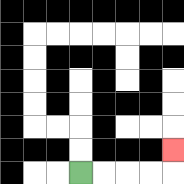{'start': '[3, 7]', 'end': '[7, 6]', 'path_directions': 'R,R,R,R,U', 'path_coordinates': '[[3, 7], [4, 7], [5, 7], [6, 7], [7, 7], [7, 6]]'}